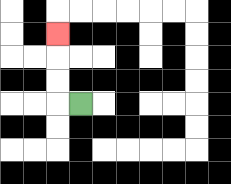{'start': '[3, 4]', 'end': '[2, 1]', 'path_directions': 'L,U,U,U', 'path_coordinates': '[[3, 4], [2, 4], [2, 3], [2, 2], [2, 1]]'}